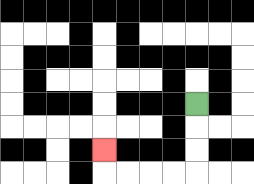{'start': '[8, 4]', 'end': '[4, 6]', 'path_directions': 'D,D,D,L,L,L,L,U', 'path_coordinates': '[[8, 4], [8, 5], [8, 6], [8, 7], [7, 7], [6, 7], [5, 7], [4, 7], [4, 6]]'}